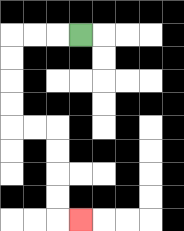{'start': '[3, 1]', 'end': '[3, 9]', 'path_directions': 'L,L,L,D,D,D,D,R,R,D,D,D,D,R', 'path_coordinates': '[[3, 1], [2, 1], [1, 1], [0, 1], [0, 2], [0, 3], [0, 4], [0, 5], [1, 5], [2, 5], [2, 6], [2, 7], [2, 8], [2, 9], [3, 9]]'}